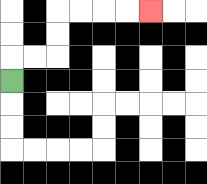{'start': '[0, 3]', 'end': '[6, 0]', 'path_directions': 'U,R,R,U,U,R,R,R,R', 'path_coordinates': '[[0, 3], [0, 2], [1, 2], [2, 2], [2, 1], [2, 0], [3, 0], [4, 0], [5, 0], [6, 0]]'}